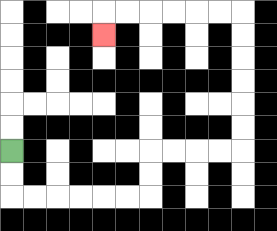{'start': '[0, 6]', 'end': '[4, 1]', 'path_directions': 'D,D,R,R,R,R,R,R,U,U,R,R,R,R,U,U,U,U,U,U,L,L,L,L,L,L,D', 'path_coordinates': '[[0, 6], [0, 7], [0, 8], [1, 8], [2, 8], [3, 8], [4, 8], [5, 8], [6, 8], [6, 7], [6, 6], [7, 6], [8, 6], [9, 6], [10, 6], [10, 5], [10, 4], [10, 3], [10, 2], [10, 1], [10, 0], [9, 0], [8, 0], [7, 0], [6, 0], [5, 0], [4, 0], [4, 1]]'}